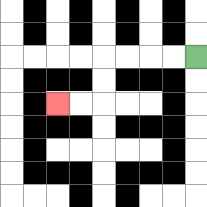{'start': '[8, 2]', 'end': '[2, 4]', 'path_directions': 'L,L,L,L,D,D,L,L', 'path_coordinates': '[[8, 2], [7, 2], [6, 2], [5, 2], [4, 2], [4, 3], [4, 4], [3, 4], [2, 4]]'}